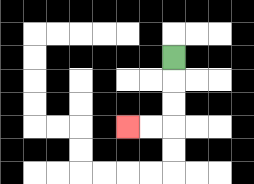{'start': '[7, 2]', 'end': '[5, 5]', 'path_directions': 'D,D,D,L,L', 'path_coordinates': '[[7, 2], [7, 3], [7, 4], [7, 5], [6, 5], [5, 5]]'}